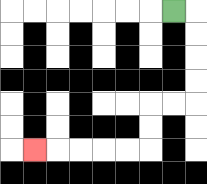{'start': '[7, 0]', 'end': '[1, 6]', 'path_directions': 'R,D,D,D,D,L,L,D,D,L,L,L,L,L', 'path_coordinates': '[[7, 0], [8, 0], [8, 1], [8, 2], [8, 3], [8, 4], [7, 4], [6, 4], [6, 5], [6, 6], [5, 6], [4, 6], [3, 6], [2, 6], [1, 6]]'}